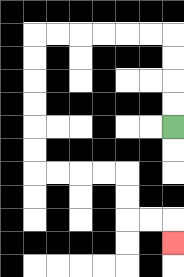{'start': '[7, 5]', 'end': '[7, 10]', 'path_directions': 'U,U,U,U,L,L,L,L,L,L,D,D,D,D,D,D,R,R,R,R,D,D,R,R,D', 'path_coordinates': '[[7, 5], [7, 4], [7, 3], [7, 2], [7, 1], [6, 1], [5, 1], [4, 1], [3, 1], [2, 1], [1, 1], [1, 2], [1, 3], [1, 4], [1, 5], [1, 6], [1, 7], [2, 7], [3, 7], [4, 7], [5, 7], [5, 8], [5, 9], [6, 9], [7, 9], [7, 10]]'}